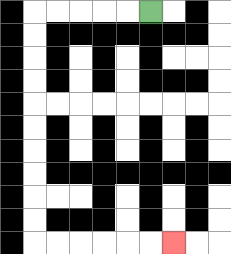{'start': '[6, 0]', 'end': '[7, 10]', 'path_directions': 'L,L,L,L,L,D,D,D,D,D,D,D,D,D,D,R,R,R,R,R,R', 'path_coordinates': '[[6, 0], [5, 0], [4, 0], [3, 0], [2, 0], [1, 0], [1, 1], [1, 2], [1, 3], [1, 4], [1, 5], [1, 6], [1, 7], [1, 8], [1, 9], [1, 10], [2, 10], [3, 10], [4, 10], [5, 10], [6, 10], [7, 10]]'}